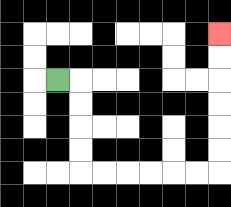{'start': '[2, 3]', 'end': '[9, 1]', 'path_directions': 'R,D,D,D,D,R,R,R,R,R,R,U,U,U,U,U,U', 'path_coordinates': '[[2, 3], [3, 3], [3, 4], [3, 5], [3, 6], [3, 7], [4, 7], [5, 7], [6, 7], [7, 7], [8, 7], [9, 7], [9, 6], [9, 5], [9, 4], [9, 3], [9, 2], [9, 1]]'}